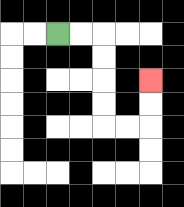{'start': '[2, 1]', 'end': '[6, 3]', 'path_directions': 'R,R,D,D,D,D,R,R,U,U', 'path_coordinates': '[[2, 1], [3, 1], [4, 1], [4, 2], [4, 3], [4, 4], [4, 5], [5, 5], [6, 5], [6, 4], [6, 3]]'}